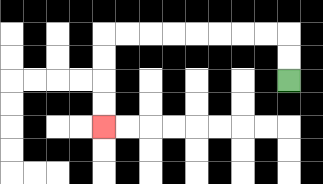{'start': '[12, 3]', 'end': '[4, 5]', 'path_directions': 'U,U,L,L,L,L,L,L,L,L,D,D,D,D', 'path_coordinates': '[[12, 3], [12, 2], [12, 1], [11, 1], [10, 1], [9, 1], [8, 1], [7, 1], [6, 1], [5, 1], [4, 1], [4, 2], [4, 3], [4, 4], [4, 5]]'}